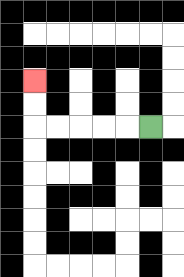{'start': '[6, 5]', 'end': '[1, 3]', 'path_directions': 'L,L,L,L,L,U,U', 'path_coordinates': '[[6, 5], [5, 5], [4, 5], [3, 5], [2, 5], [1, 5], [1, 4], [1, 3]]'}